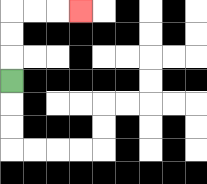{'start': '[0, 3]', 'end': '[3, 0]', 'path_directions': 'U,U,U,R,R,R', 'path_coordinates': '[[0, 3], [0, 2], [0, 1], [0, 0], [1, 0], [2, 0], [3, 0]]'}